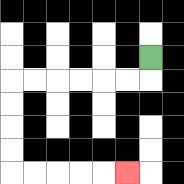{'start': '[6, 2]', 'end': '[5, 7]', 'path_directions': 'D,L,L,L,L,L,L,D,D,D,D,R,R,R,R,R', 'path_coordinates': '[[6, 2], [6, 3], [5, 3], [4, 3], [3, 3], [2, 3], [1, 3], [0, 3], [0, 4], [0, 5], [0, 6], [0, 7], [1, 7], [2, 7], [3, 7], [4, 7], [5, 7]]'}